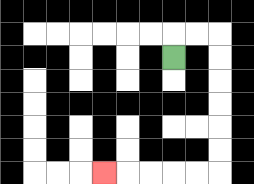{'start': '[7, 2]', 'end': '[4, 7]', 'path_directions': 'U,R,R,D,D,D,D,D,D,L,L,L,L,L', 'path_coordinates': '[[7, 2], [7, 1], [8, 1], [9, 1], [9, 2], [9, 3], [9, 4], [9, 5], [9, 6], [9, 7], [8, 7], [7, 7], [6, 7], [5, 7], [4, 7]]'}